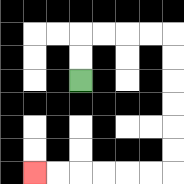{'start': '[3, 3]', 'end': '[1, 7]', 'path_directions': 'U,U,R,R,R,R,D,D,D,D,D,D,L,L,L,L,L,L', 'path_coordinates': '[[3, 3], [3, 2], [3, 1], [4, 1], [5, 1], [6, 1], [7, 1], [7, 2], [7, 3], [7, 4], [7, 5], [7, 6], [7, 7], [6, 7], [5, 7], [4, 7], [3, 7], [2, 7], [1, 7]]'}